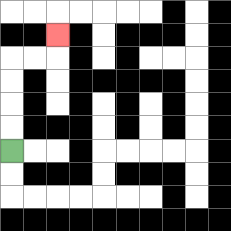{'start': '[0, 6]', 'end': '[2, 1]', 'path_directions': 'U,U,U,U,R,R,U', 'path_coordinates': '[[0, 6], [0, 5], [0, 4], [0, 3], [0, 2], [1, 2], [2, 2], [2, 1]]'}